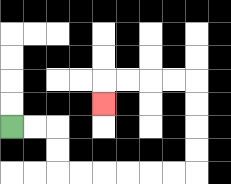{'start': '[0, 5]', 'end': '[4, 4]', 'path_directions': 'R,R,D,D,R,R,R,R,R,R,U,U,U,U,L,L,L,L,D', 'path_coordinates': '[[0, 5], [1, 5], [2, 5], [2, 6], [2, 7], [3, 7], [4, 7], [5, 7], [6, 7], [7, 7], [8, 7], [8, 6], [8, 5], [8, 4], [8, 3], [7, 3], [6, 3], [5, 3], [4, 3], [4, 4]]'}